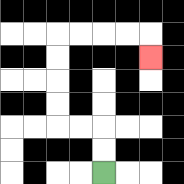{'start': '[4, 7]', 'end': '[6, 2]', 'path_directions': 'U,U,L,L,U,U,U,U,R,R,R,R,D', 'path_coordinates': '[[4, 7], [4, 6], [4, 5], [3, 5], [2, 5], [2, 4], [2, 3], [2, 2], [2, 1], [3, 1], [4, 1], [5, 1], [6, 1], [6, 2]]'}